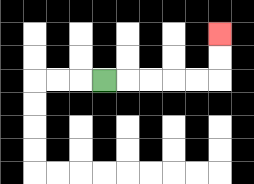{'start': '[4, 3]', 'end': '[9, 1]', 'path_directions': 'R,R,R,R,R,U,U', 'path_coordinates': '[[4, 3], [5, 3], [6, 3], [7, 3], [8, 3], [9, 3], [9, 2], [9, 1]]'}